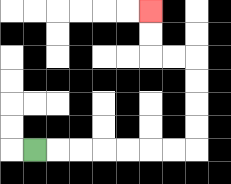{'start': '[1, 6]', 'end': '[6, 0]', 'path_directions': 'R,R,R,R,R,R,R,U,U,U,U,L,L,U,U', 'path_coordinates': '[[1, 6], [2, 6], [3, 6], [4, 6], [5, 6], [6, 6], [7, 6], [8, 6], [8, 5], [8, 4], [8, 3], [8, 2], [7, 2], [6, 2], [6, 1], [6, 0]]'}